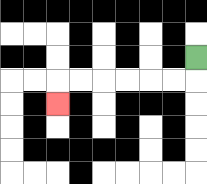{'start': '[8, 2]', 'end': '[2, 4]', 'path_directions': 'D,L,L,L,L,L,L,D', 'path_coordinates': '[[8, 2], [8, 3], [7, 3], [6, 3], [5, 3], [4, 3], [3, 3], [2, 3], [2, 4]]'}